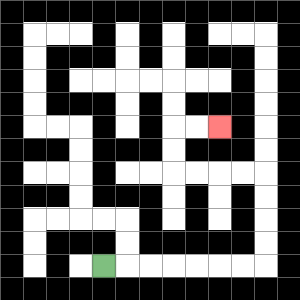{'start': '[4, 11]', 'end': '[9, 5]', 'path_directions': 'R,R,R,R,R,R,R,U,U,U,U,L,L,L,L,U,U,R,R', 'path_coordinates': '[[4, 11], [5, 11], [6, 11], [7, 11], [8, 11], [9, 11], [10, 11], [11, 11], [11, 10], [11, 9], [11, 8], [11, 7], [10, 7], [9, 7], [8, 7], [7, 7], [7, 6], [7, 5], [8, 5], [9, 5]]'}